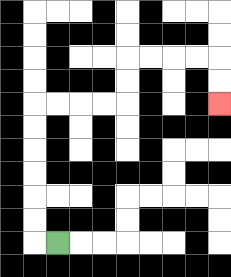{'start': '[2, 10]', 'end': '[9, 4]', 'path_directions': 'L,U,U,U,U,U,U,R,R,R,R,U,U,R,R,R,R,D,D', 'path_coordinates': '[[2, 10], [1, 10], [1, 9], [1, 8], [1, 7], [1, 6], [1, 5], [1, 4], [2, 4], [3, 4], [4, 4], [5, 4], [5, 3], [5, 2], [6, 2], [7, 2], [8, 2], [9, 2], [9, 3], [9, 4]]'}